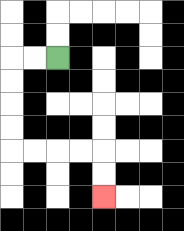{'start': '[2, 2]', 'end': '[4, 8]', 'path_directions': 'L,L,D,D,D,D,R,R,R,R,D,D', 'path_coordinates': '[[2, 2], [1, 2], [0, 2], [0, 3], [0, 4], [0, 5], [0, 6], [1, 6], [2, 6], [3, 6], [4, 6], [4, 7], [4, 8]]'}